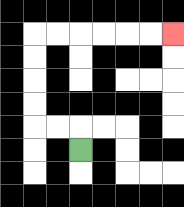{'start': '[3, 6]', 'end': '[7, 1]', 'path_directions': 'U,L,L,U,U,U,U,R,R,R,R,R,R', 'path_coordinates': '[[3, 6], [3, 5], [2, 5], [1, 5], [1, 4], [1, 3], [1, 2], [1, 1], [2, 1], [3, 1], [4, 1], [5, 1], [6, 1], [7, 1]]'}